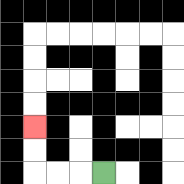{'start': '[4, 7]', 'end': '[1, 5]', 'path_directions': 'L,L,L,U,U', 'path_coordinates': '[[4, 7], [3, 7], [2, 7], [1, 7], [1, 6], [1, 5]]'}